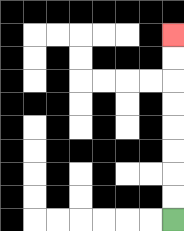{'start': '[7, 9]', 'end': '[7, 1]', 'path_directions': 'U,U,U,U,U,U,U,U', 'path_coordinates': '[[7, 9], [7, 8], [7, 7], [7, 6], [7, 5], [7, 4], [7, 3], [7, 2], [7, 1]]'}